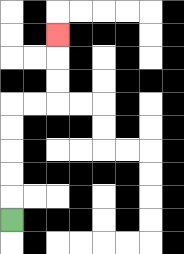{'start': '[0, 9]', 'end': '[2, 1]', 'path_directions': 'U,U,U,U,U,R,R,U,U,U', 'path_coordinates': '[[0, 9], [0, 8], [0, 7], [0, 6], [0, 5], [0, 4], [1, 4], [2, 4], [2, 3], [2, 2], [2, 1]]'}